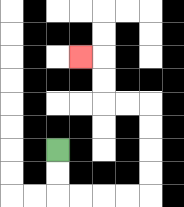{'start': '[2, 6]', 'end': '[3, 2]', 'path_directions': 'D,D,R,R,R,R,U,U,U,U,L,L,U,U,L', 'path_coordinates': '[[2, 6], [2, 7], [2, 8], [3, 8], [4, 8], [5, 8], [6, 8], [6, 7], [6, 6], [6, 5], [6, 4], [5, 4], [4, 4], [4, 3], [4, 2], [3, 2]]'}